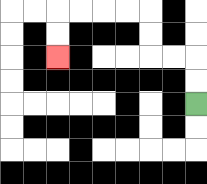{'start': '[8, 4]', 'end': '[2, 2]', 'path_directions': 'U,U,L,L,U,U,L,L,L,L,D,D', 'path_coordinates': '[[8, 4], [8, 3], [8, 2], [7, 2], [6, 2], [6, 1], [6, 0], [5, 0], [4, 0], [3, 0], [2, 0], [2, 1], [2, 2]]'}